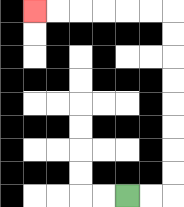{'start': '[5, 8]', 'end': '[1, 0]', 'path_directions': 'R,R,U,U,U,U,U,U,U,U,L,L,L,L,L,L', 'path_coordinates': '[[5, 8], [6, 8], [7, 8], [7, 7], [7, 6], [7, 5], [7, 4], [7, 3], [7, 2], [7, 1], [7, 0], [6, 0], [5, 0], [4, 0], [3, 0], [2, 0], [1, 0]]'}